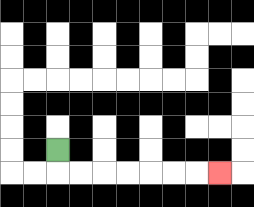{'start': '[2, 6]', 'end': '[9, 7]', 'path_directions': 'D,R,R,R,R,R,R,R', 'path_coordinates': '[[2, 6], [2, 7], [3, 7], [4, 7], [5, 7], [6, 7], [7, 7], [8, 7], [9, 7]]'}